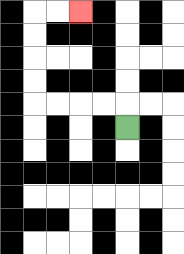{'start': '[5, 5]', 'end': '[3, 0]', 'path_directions': 'U,L,L,L,L,U,U,U,U,R,R', 'path_coordinates': '[[5, 5], [5, 4], [4, 4], [3, 4], [2, 4], [1, 4], [1, 3], [1, 2], [1, 1], [1, 0], [2, 0], [3, 0]]'}